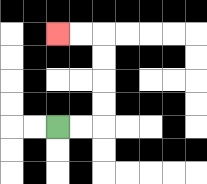{'start': '[2, 5]', 'end': '[2, 1]', 'path_directions': 'R,R,U,U,U,U,L,L', 'path_coordinates': '[[2, 5], [3, 5], [4, 5], [4, 4], [4, 3], [4, 2], [4, 1], [3, 1], [2, 1]]'}